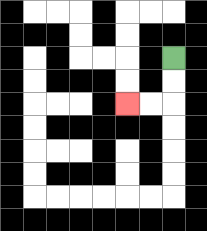{'start': '[7, 2]', 'end': '[5, 4]', 'path_directions': 'D,D,L,L', 'path_coordinates': '[[7, 2], [7, 3], [7, 4], [6, 4], [5, 4]]'}